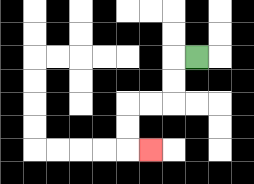{'start': '[8, 2]', 'end': '[6, 6]', 'path_directions': 'L,D,D,L,L,D,D,R', 'path_coordinates': '[[8, 2], [7, 2], [7, 3], [7, 4], [6, 4], [5, 4], [5, 5], [5, 6], [6, 6]]'}